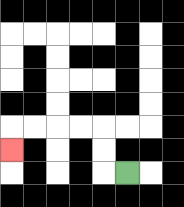{'start': '[5, 7]', 'end': '[0, 6]', 'path_directions': 'L,U,U,L,L,L,L,D', 'path_coordinates': '[[5, 7], [4, 7], [4, 6], [4, 5], [3, 5], [2, 5], [1, 5], [0, 5], [0, 6]]'}